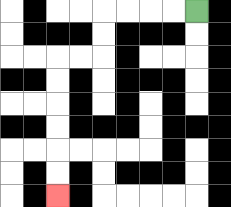{'start': '[8, 0]', 'end': '[2, 8]', 'path_directions': 'L,L,L,L,D,D,L,L,D,D,D,D,D,D', 'path_coordinates': '[[8, 0], [7, 0], [6, 0], [5, 0], [4, 0], [4, 1], [4, 2], [3, 2], [2, 2], [2, 3], [2, 4], [2, 5], [2, 6], [2, 7], [2, 8]]'}